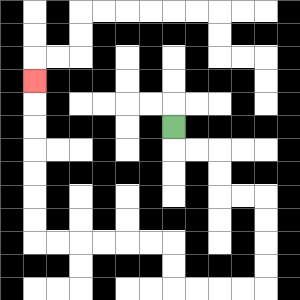{'start': '[7, 5]', 'end': '[1, 3]', 'path_directions': 'D,R,R,D,D,R,R,D,D,D,D,L,L,L,L,U,U,L,L,L,L,L,L,U,U,U,U,U,U,U', 'path_coordinates': '[[7, 5], [7, 6], [8, 6], [9, 6], [9, 7], [9, 8], [10, 8], [11, 8], [11, 9], [11, 10], [11, 11], [11, 12], [10, 12], [9, 12], [8, 12], [7, 12], [7, 11], [7, 10], [6, 10], [5, 10], [4, 10], [3, 10], [2, 10], [1, 10], [1, 9], [1, 8], [1, 7], [1, 6], [1, 5], [1, 4], [1, 3]]'}